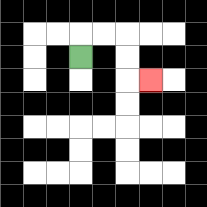{'start': '[3, 2]', 'end': '[6, 3]', 'path_directions': 'U,R,R,D,D,R', 'path_coordinates': '[[3, 2], [3, 1], [4, 1], [5, 1], [5, 2], [5, 3], [6, 3]]'}